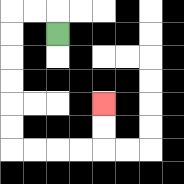{'start': '[2, 1]', 'end': '[4, 4]', 'path_directions': 'U,L,L,D,D,D,D,D,D,R,R,R,R,U,U', 'path_coordinates': '[[2, 1], [2, 0], [1, 0], [0, 0], [0, 1], [0, 2], [0, 3], [0, 4], [0, 5], [0, 6], [1, 6], [2, 6], [3, 6], [4, 6], [4, 5], [4, 4]]'}